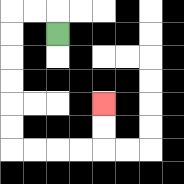{'start': '[2, 1]', 'end': '[4, 4]', 'path_directions': 'U,L,L,D,D,D,D,D,D,R,R,R,R,U,U', 'path_coordinates': '[[2, 1], [2, 0], [1, 0], [0, 0], [0, 1], [0, 2], [0, 3], [0, 4], [0, 5], [0, 6], [1, 6], [2, 6], [3, 6], [4, 6], [4, 5], [4, 4]]'}